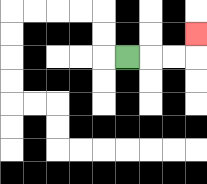{'start': '[5, 2]', 'end': '[8, 1]', 'path_directions': 'R,R,R,U', 'path_coordinates': '[[5, 2], [6, 2], [7, 2], [8, 2], [8, 1]]'}